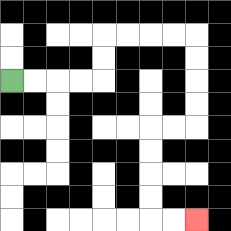{'start': '[0, 3]', 'end': '[8, 9]', 'path_directions': 'R,R,R,R,U,U,R,R,R,R,D,D,D,D,L,L,D,D,D,D,R,R', 'path_coordinates': '[[0, 3], [1, 3], [2, 3], [3, 3], [4, 3], [4, 2], [4, 1], [5, 1], [6, 1], [7, 1], [8, 1], [8, 2], [8, 3], [8, 4], [8, 5], [7, 5], [6, 5], [6, 6], [6, 7], [6, 8], [6, 9], [7, 9], [8, 9]]'}